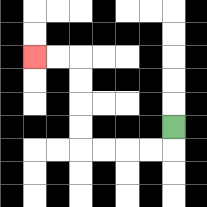{'start': '[7, 5]', 'end': '[1, 2]', 'path_directions': 'D,L,L,L,L,U,U,U,U,L,L', 'path_coordinates': '[[7, 5], [7, 6], [6, 6], [5, 6], [4, 6], [3, 6], [3, 5], [3, 4], [3, 3], [3, 2], [2, 2], [1, 2]]'}